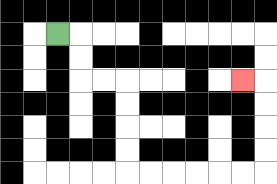{'start': '[2, 1]', 'end': '[10, 3]', 'path_directions': 'R,D,D,R,R,D,D,D,D,R,R,R,R,R,R,U,U,U,U,L', 'path_coordinates': '[[2, 1], [3, 1], [3, 2], [3, 3], [4, 3], [5, 3], [5, 4], [5, 5], [5, 6], [5, 7], [6, 7], [7, 7], [8, 7], [9, 7], [10, 7], [11, 7], [11, 6], [11, 5], [11, 4], [11, 3], [10, 3]]'}